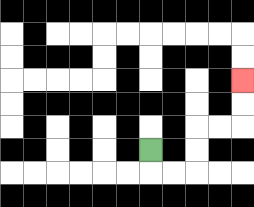{'start': '[6, 6]', 'end': '[10, 3]', 'path_directions': 'D,R,R,U,U,R,R,U,U', 'path_coordinates': '[[6, 6], [6, 7], [7, 7], [8, 7], [8, 6], [8, 5], [9, 5], [10, 5], [10, 4], [10, 3]]'}